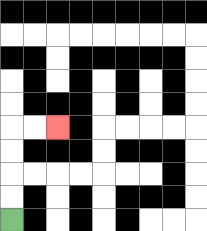{'start': '[0, 9]', 'end': '[2, 5]', 'path_directions': 'U,U,U,U,R,R', 'path_coordinates': '[[0, 9], [0, 8], [0, 7], [0, 6], [0, 5], [1, 5], [2, 5]]'}